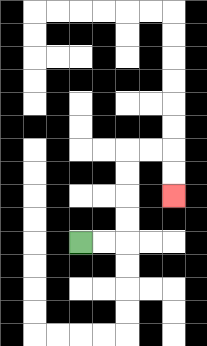{'start': '[3, 10]', 'end': '[7, 8]', 'path_directions': 'R,R,U,U,U,U,R,R,D,D', 'path_coordinates': '[[3, 10], [4, 10], [5, 10], [5, 9], [5, 8], [5, 7], [5, 6], [6, 6], [7, 6], [7, 7], [7, 8]]'}